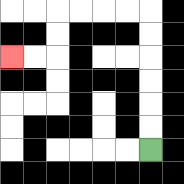{'start': '[6, 6]', 'end': '[0, 2]', 'path_directions': 'U,U,U,U,U,U,L,L,L,L,D,D,L,L', 'path_coordinates': '[[6, 6], [6, 5], [6, 4], [6, 3], [6, 2], [6, 1], [6, 0], [5, 0], [4, 0], [3, 0], [2, 0], [2, 1], [2, 2], [1, 2], [0, 2]]'}